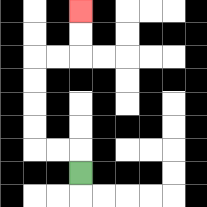{'start': '[3, 7]', 'end': '[3, 0]', 'path_directions': 'U,L,L,U,U,U,U,R,R,U,U', 'path_coordinates': '[[3, 7], [3, 6], [2, 6], [1, 6], [1, 5], [1, 4], [1, 3], [1, 2], [2, 2], [3, 2], [3, 1], [3, 0]]'}